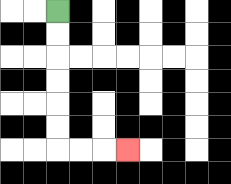{'start': '[2, 0]', 'end': '[5, 6]', 'path_directions': 'D,D,D,D,D,D,R,R,R', 'path_coordinates': '[[2, 0], [2, 1], [2, 2], [2, 3], [2, 4], [2, 5], [2, 6], [3, 6], [4, 6], [5, 6]]'}